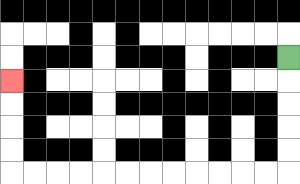{'start': '[12, 2]', 'end': '[0, 3]', 'path_directions': 'D,D,D,D,D,L,L,L,L,L,L,L,L,L,L,L,L,U,U,U,U', 'path_coordinates': '[[12, 2], [12, 3], [12, 4], [12, 5], [12, 6], [12, 7], [11, 7], [10, 7], [9, 7], [8, 7], [7, 7], [6, 7], [5, 7], [4, 7], [3, 7], [2, 7], [1, 7], [0, 7], [0, 6], [0, 5], [0, 4], [0, 3]]'}